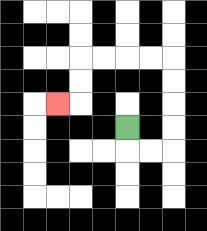{'start': '[5, 5]', 'end': '[2, 4]', 'path_directions': 'D,R,R,U,U,U,U,L,L,L,L,D,D,L', 'path_coordinates': '[[5, 5], [5, 6], [6, 6], [7, 6], [7, 5], [7, 4], [7, 3], [7, 2], [6, 2], [5, 2], [4, 2], [3, 2], [3, 3], [3, 4], [2, 4]]'}